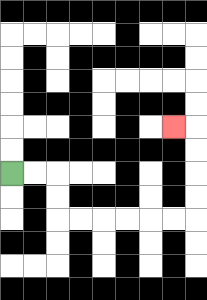{'start': '[0, 7]', 'end': '[7, 5]', 'path_directions': 'R,R,D,D,R,R,R,R,R,R,U,U,U,U,L', 'path_coordinates': '[[0, 7], [1, 7], [2, 7], [2, 8], [2, 9], [3, 9], [4, 9], [5, 9], [6, 9], [7, 9], [8, 9], [8, 8], [8, 7], [8, 6], [8, 5], [7, 5]]'}